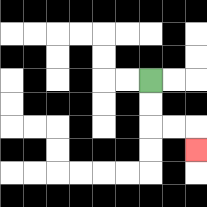{'start': '[6, 3]', 'end': '[8, 6]', 'path_directions': 'D,D,R,R,D', 'path_coordinates': '[[6, 3], [6, 4], [6, 5], [7, 5], [8, 5], [8, 6]]'}